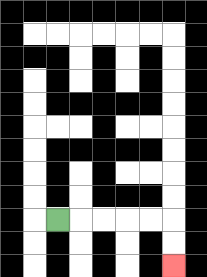{'start': '[2, 9]', 'end': '[7, 11]', 'path_directions': 'R,R,R,R,R,D,D', 'path_coordinates': '[[2, 9], [3, 9], [4, 9], [5, 9], [6, 9], [7, 9], [7, 10], [7, 11]]'}